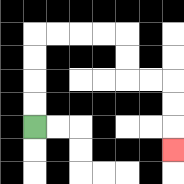{'start': '[1, 5]', 'end': '[7, 6]', 'path_directions': 'U,U,U,U,R,R,R,R,D,D,R,R,D,D,D', 'path_coordinates': '[[1, 5], [1, 4], [1, 3], [1, 2], [1, 1], [2, 1], [3, 1], [4, 1], [5, 1], [5, 2], [5, 3], [6, 3], [7, 3], [7, 4], [7, 5], [7, 6]]'}